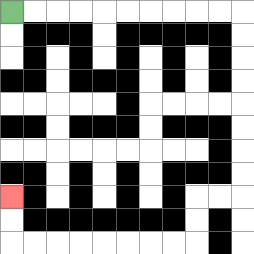{'start': '[0, 0]', 'end': '[0, 8]', 'path_directions': 'R,R,R,R,R,R,R,R,R,R,D,D,D,D,D,D,D,D,L,L,D,D,L,L,L,L,L,L,L,L,U,U', 'path_coordinates': '[[0, 0], [1, 0], [2, 0], [3, 0], [4, 0], [5, 0], [6, 0], [7, 0], [8, 0], [9, 0], [10, 0], [10, 1], [10, 2], [10, 3], [10, 4], [10, 5], [10, 6], [10, 7], [10, 8], [9, 8], [8, 8], [8, 9], [8, 10], [7, 10], [6, 10], [5, 10], [4, 10], [3, 10], [2, 10], [1, 10], [0, 10], [0, 9], [0, 8]]'}